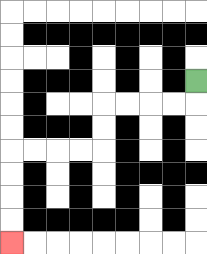{'start': '[8, 3]', 'end': '[0, 10]', 'path_directions': 'D,L,L,L,L,D,D,L,L,L,L,D,D,D,D', 'path_coordinates': '[[8, 3], [8, 4], [7, 4], [6, 4], [5, 4], [4, 4], [4, 5], [4, 6], [3, 6], [2, 6], [1, 6], [0, 6], [0, 7], [0, 8], [0, 9], [0, 10]]'}